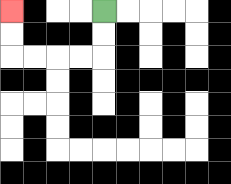{'start': '[4, 0]', 'end': '[0, 0]', 'path_directions': 'D,D,L,L,L,L,U,U', 'path_coordinates': '[[4, 0], [4, 1], [4, 2], [3, 2], [2, 2], [1, 2], [0, 2], [0, 1], [0, 0]]'}